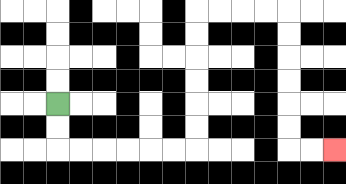{'start': '[2, 4]', 'end': '[14, 6]', 'path_directions': 'D,D,R,R,R,R,R,R,U,U,U,U,U,U,R,R,R,R,D,D,D,D,D,D,R,R', 'path_coordinates': '[[2, 4], [2, 5], [2, 6], [3, 6], [4, 6], [5, 6], [6, 6], [7, 6], [8, 6], [8, 5], [8, 4], [8, 3], [8, 2], [8, 1], [8, 0], [9, 0], [10, 0], [11, 0], [12, 0], [12, 1], [12, 2], [12, 3], [12, 4], [12, 5], [12, 6], [13, 6], [14, 6]]'}